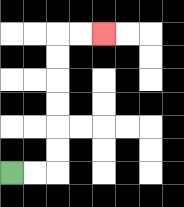{'start': '[0, 7]', 'end': '[4, 1]', 'path_directions': 'R,R,U,U,U,U,U,U,R,R', 'path_coordinates': '[[0, 7], [1, 7], [2, 7], [2, 6], [2, 5], [2, 4], [2, 3], [2, 2], [2, 1], [3, 1], [4, 1]]'}